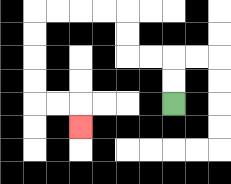{'start': '[7, 4]', 'end': '[3, 5]', 'path_directions': 'U,U,L,L,U,U,L,L,L,L,D,D,D,D,R,R,D', 'path_coordinates': '[[7, 4], [7, 3], [7, 2], [6, 2], [5, 2], [5, 1], [5, 0], [4, 0], [3, 0], [2, 0], [1, 0], [1, 1], [1, 2], [1, 3], [1, 4], [2, 4], [3, 4], [3, 5]]'}